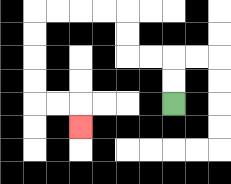{'start': '[7, 4]', 'end': '[3, 5]', 'path_directions': 'U,U,L,L,U,U,L,L,L,L,D,D,D,D,R,R,D', 'path_coordinates': '[[7, 4], [7, 3], [7, 2], [6, 2], [5, 2], [5, 1], [5, 0], [4, 0], [3, 0], [2, 0], [1, 0], [1, 1], [1, 2], [1, 3], [1, 4], [2, 4], [3, 4], [3, 5]]'}